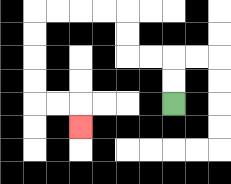{'start': '[7, 4]', 'end': '[3, 5]', 'path_directions': 'U,U,L,L,U,U,L,L,L,L,D,D,D,D,R,R,D', 'path_coordinates': '[[7, 4], [7, 3], [7, 2], [6, 2], [5, 2], [5, 1], [5, 0], [4, 0], [3, 0], [2, 0], [1, 0], [1, 1], [1, 2], [1, 3], [1, 4], [2, 4], [3, 4], [3, 5]]'}